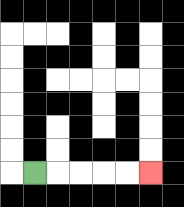{'start': '[1, 7]', 'end': '[6, 7]', 'path_directions': 'R,R,R,R,R', 'path_coordinates': '[[1, 7], [2, 7], [3, 7], [4, 7], [5, 7], [6, 7]]'}